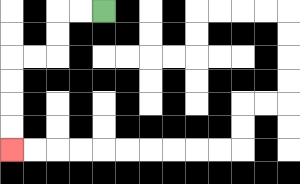{'start': '[4, 0]', 'end': '[0, 6]', 'path_directions': 'L,L,D,D,L,L,D,D,D,D', 'path_coordinates': '[[4, 0], [3, 0], [2, 0], [2, 1], [2, 2], [1, 2], [0, 2], [0, 3], [0, 4], [0, 5], [0, 6]]'}